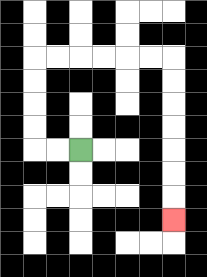{'start': '[3, 6]', 'end': '[7, 9]', 'path_directions': 'L,L,U,U,U,U,R,R,R,R,R,R,D,D,D,D,D,D,D', 'path_coordinates': '[[3, 6], [2, 6], [1, 6], [1, 5], [1, 4], [1, 3], [1, 2], [2, 2], [3, 2], [4, 2], [5, 2], [6, 2], [7, 2], [7, 3], [7, 4], [7, 5], [7, 6], [7, 7], [7, 8], [7, 9]]'}